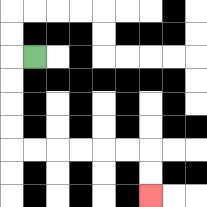{'start': '[1, 2]', 'end': '[6, 8]', 'path_directions': 'L,D,D,D,D,R,R,R,R,R,R,D,D', 'path_coordinates': '[[1, 2], [0, 2], [0, 3], [0, 4], [0, 5], [0, 6], [1, 6], [2, 6], [3, 6], [4, 6], [5, 6], [6, 6], [6, 7], [6, 8]]'}